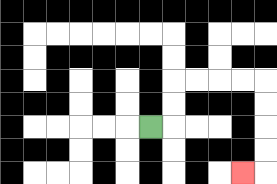{'start': '[6, 5]', 'end': '[10, 7]', 'path_directions': 'R,U,U,R,R,R,R,D,D,D,D,L', 'path_coordinates': '[[6, 5], [7, 5], [7, 4], [7, 3], [8, 3], [9, 3], [10, 3], [11, 3], [11, 4], [11, 5], [11, 6], [11, 7], [10, 7]]'}